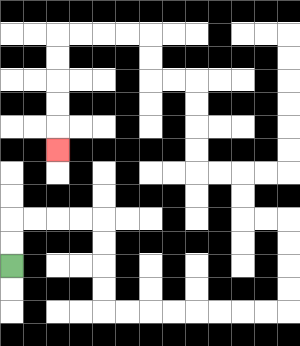{'start': '[0, 11]', 'end': '[2, 6]', 'path_directions': 'U,U,R,R,R,R,D,D,D,D,R,R,R,R,R,R,R,R,U,U,U,U,L,L,U,U,L,L,U,U,U,U,L,L,U,U,L,L,L,L,D,D,D,D,D', 'path_coordinates': '[[0, 11], [0, 10], [0, 9], [1, 9], [2, 9], [3, 9], [4, 9], [4, 10], [4, 11], [4, 12], [4, 13], [5, 13], [6, 13], [7, 13], [8, 13], [9, 13], [10, 13], [11, 13], [12, 13], [12, 12], [12, 11], [12, 10], [12, 9], [11, 9], [10, 9], [10, 8], [10, 7], [9, 7], [8, 7], [8, 6], [8, 5], [8, 4], [8, 3], [7, 3], [6, 3], [6, 2], [6, 1], [5, 1], [4, 1], [3, 1], [2, 1], [2, 2], [2, 3], [2, 4], [2, 5], [2, 6]]'}